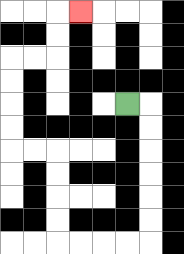{'start': '[5, 4]', 'end': '[3, 0]', 'path_directions': 'R,D,D,D,D,D,D,L,L,L,L,U,U,U,U,L,L,U,U,U,U,R,R,U,U,R', 'path_coordinates': '[[5, 4], [6, 4], [6, 5], [6, 6], [6, 7], [6, 8], [6, 9], [6, 10], [5, 10], [4, 10], [3, 10], [2, 10], [2, 9], [2, 8], [2, 7], [2, 6], [1, 6], [0, 6], [0, 5], [0, 4], [0, 3], [0, 2], [1, 2], [2, 2], [2, 1], [2, 0], [3, 0]]'}